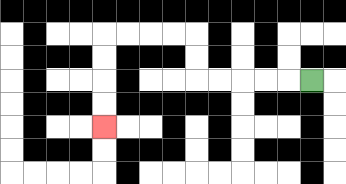{'start': '[13, 3]', 'end': '[4, 5]', 'path_directions': 'L,L,L,L,L,U,U,L,L,L,L,D,D,D,D', 'path_coordinates': '[[13, 3], [12, 3], [11, 3], [10, 3], [9, 3], [8, 3], [8, 2], [8, 1], [7, 1], [6, 1], [5, 1], [4, 1], [4, 2], [4, 3], [4, 4], [4, 5]]'}